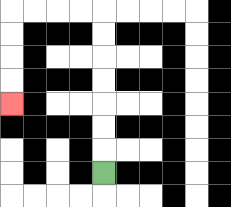{'start': '[4, 7]', 'end': '[0, 4]', 'path_directions': 'U,U,U,U,U,U,U,L,L,L,L,D,D,D,D', 'path_coordinates': '[[4, 7], [4, 6], [4, 5], [4, 4], [4, 3], [4, 2], [4, 1], [4, 0], [3, 0], [2, 0], [1, 0], [0, 0], [0, 1], [0, 2], [0, 3], [0, 4]]'}